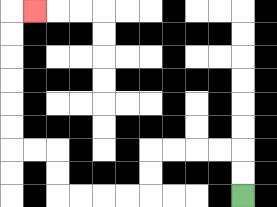{'start': '[10, 8]', 'end': '[1, 0]', 'path_directions': 'U,U,L,L,L,L,D,D,L,L,L,L,U,U,L,L,U,U,U,U,U,U,R', 'path_coordinates': '[[10, 8], [10, 7], [10, 6], [9, 6], [8, 6], [7, 6], [6, 6], [6, 7], [6, 8], [5, 8], [4, 8], [3, 8], [2, 8], [2, 7], [2, 6], [1, 6], [0, 6], [0, 5], [0, 4], [0, 3], [0, 2], [0, 1], [0, 0], [1, 0]]'}